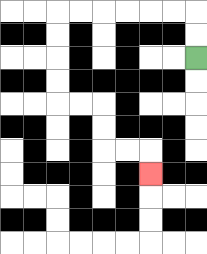{'start': '[8, 2]', 'end': '[6, 7]', 'path_directions': 'U,U,L,L,L,L,L,L,D,D,D,D,R,R,D,D,R,R,D', 'path_coordinates': '[[8, 2], [8, 1], [8, 0], [7, 0], [6, 0], [5, 0], [4, 0], [3, 0], [2, 0], [2, 1], [2, 2], [2, 3], [2, 4], [3, 4], [4, 4], [4, 5], [4, 6], [5, 6], [6, 6], [6, 7]]'}